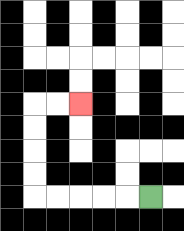{'start': '[6, 8]', 'end': '[3, 4]', 'path_directions': 'L,L,L,L,L,U,U,U,U,R,R', 'path_coordinates': '[[6, 8], [5, 8], [4, 8], [3, 8], [2, 8], [1, 8], [1, 7], [1, 6], [1, 5], [1, 4], [2, 4], [3, 4]]'}